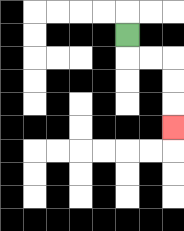{'start': '[5, 1]', 'end': '[7, 5]', 'path_directions': 'D,R,R,D,D,D', 'path_coordinates': '[[5, 1], [5, 2], [6, 2], [7, 2], [7, 3], [7, 4], [7, 5]]'}